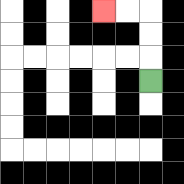{'start': '[6, 3]', 'end': '[4, 0]', 'path_directions': 'U,U,U,L,L', 'path_coordinates': '[[6, 3], [6, 2], [6, 1], [6, 0], [5, 0], [4, 0]]'}